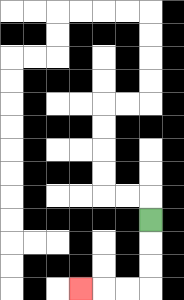{'start': '[6, 9]', 'end': '[3, 12]', 'path_directions': 'D,D,D,L,L,L', 'path_coordinates': '[[6, 9], [6, 10], [6, 11], [6, 12], [5, 12], [4, 12], [3, 12]]'}